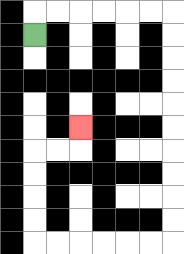{'start': '[1, 1]', 'end': '[3, 5]', 'path_directions': 'U,R,R,R,R,R,R,D,D,D,D,D,D,D,D,D,D,L,L,L,L,L,L,U,U,U,U,R,R,U', 'path_coordinates': '[[1, 1], [1, 0], [2, 0], [3, 0], [4, 0], [5, 0], [6, 0], [7, 0], [7, 1], [7, 2], [7, 3], [7, 4], [7, 5], [7, 6], [7, 7], [7, 8], [7, 9], [7, 10], [6, 10], [5, 10], [4, 10], [3, 10], [2, 10], [1, 10], [1, 9], [1, 8], [1, 7], [1, 6], [2, 6], [3, 6], [3, 5]]'}